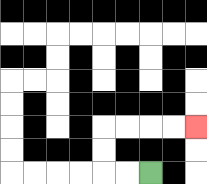{'start': '[6, 7]', 'end': '[8, 5]', 'path_directions': 'L,L,U,U,R,R,R,R', 'path_coordinates': '[[6, 7], [5, 7], [4, 7], [4, 6], [4, 5], [5, 5], [6, 5], [7, 5], [8, 5]]'}